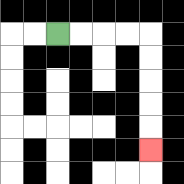{'start': '[2, 1]', 'end': '[6, 6]', 'path_directions': 'R,R,R,R,D,D,D,D,D', 'path_coordinates': '[[2, 1], [3, 1], [4, 1], [5, 1], [6, 1], [6, 2], [6, 3], [6, 4], [6, 5], [6, 6]]'}